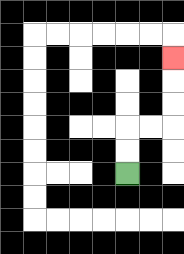{'start': '[5, 7]', 'end': '[7, 2]', 'path_directions': 'U,U,R,R,U,U,U', 'path_coordinates': '[[5, 7], [5, 6], [5, 5], [6, 5], [7, 5], [7, 4], [7, 3], [7, 2]]'}